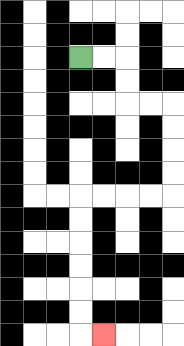{'start': '[3, 2]', 'end': '[4, 14]', 'path_directions': 'R,R,D,D,R,R,D,D,D,D,L,L,L,L,D,D,D,D,D,D,R', 'path_coordinates': '[[3, 2], [4, 2], [5, 2], [5, 3], [5, 4], [6, 4], [7, 4], [7, 5], [7, 6], [7, 7], [7, 8], [6, 8], [5, 8], [4, 8], [3, 8], [3, 9], [3, 10], [3, 11], [3, 12], [3, 13], [3, 14], [4, 14]]'}